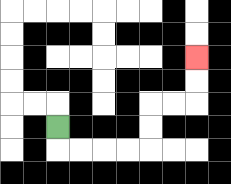{'start': '[2, 5]', 'end': '[8, 2]', 'path_directions': 'D,R,R,R,R,U,U,R,R,U,U', 'path_coordinates': '[[2, 5], [2, 6], [3, 6], [4, 6], [5, 6], [6, 6], [6, 5], [6, 4], [7, 4], [8, 4], [8, 3], [8, 2]]'}